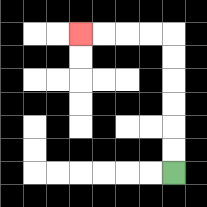{'start': '[7, 7]', 'end': '[3, 1]', 'path_directions': 'U,U,U,U,U,U,L,L,L,L', 'path_coordinates': '[[7, 7], [7, 6], [7, 5], [7, 4], [7, 3], [7, 2], [7, 1], [6, 1], [5, 1], [4, 1], [3, 1]]'}